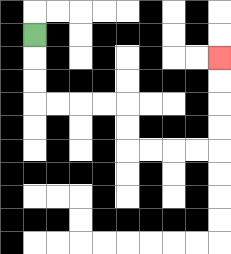{'start': '[1, 1]', 'end': '[9, 2]', 'path_directions': 'D,D,D,R,R,R,R,D,D,R,R,R,R,U,U,U,U', 'path_coordinates': '[[1, 1], [1, 2], [1, 3], [1, 4], [2, 4], [3, 4], [4, 4], [5, 4], [5, 5], [5, 6], [6, 6], [7, 6], [8, 6], [9, 6], [9, 5], [9, 4], [9, 3], [9, 2]]'}